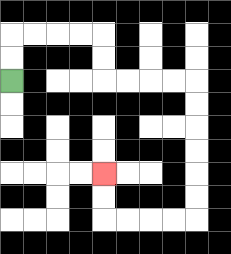{'start': '[0, 3]', 'end': '[4, 7]', 'path_directions': 'U,U,R,R,R,R,D,D,R,R,R,R,D,D,D,D,D,D,L,L,L,L,U,U', 'path_coordinates': '[[0, 3], [0, 2], [0, 1], [1, 1], [2, 1], [3, 1], [4, 1], [4, 2], [4, 3], [5, 3], [6, 3], [7, 3], [8, 3], [8, 4], [8, 5], [8, 6], [8, 7], [8, 8], [8, 9], [7, 9], [6, 9], [5, 9], [4, 9], [4, 8], [4, 7]]'}